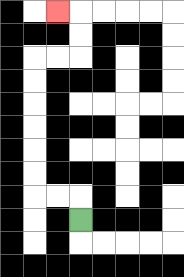{'start': '[3, 9]', 'end': '[2, 0]', 'path_directions': 'U,L,L,U,U,U,U,U,U,R,R,U,U,L', 'path_coordinates': '[[3, 9], [3, 8], [2, 8], [1, 8], [1, 7], [1, 6], [1, 5], [1, 4], [1, 3], [1, 2], [2, 2], [3, 2], [3, 1], [3, 0], [2, 0]]'}